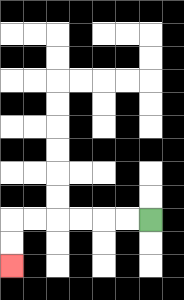{'start': '[6, 9]', 'end': '[0, 11]', 'path_directions': 'L,L,L,L,L,L,D,D', 'path_coordinates': '[[6, 9], [5, 9], [4, 9], [3, 9], [2, 9], [1, 9], [0, 9], [0, 10], [0, 11]]'}